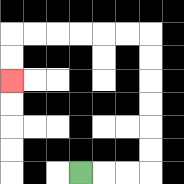{'start': '[3, 7]', 'end': '[0, 3]', 'path_directions': 'R,R,R,U,U,U,U,U,U,L,L,L,L,L,L,D,D', 'path_coordinates': '[[3, 7], [4, 7], [5, 7], [6, 7], [6, 6], [6, 5], [6, 4], [6, 3], [6, 2], [6, 1], [5, 1], [4, 1], [3, 1], [2, 1], [1, 1], [0, 1], [0, 2], [0, 3]]'}